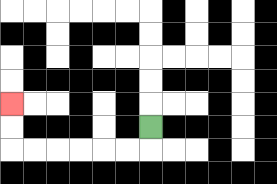{'start': '[6, 5]', 'end': '[0, 4]', 'path_directions': 'D,L,L,L,L,L,L,U,U', 'path_coordinates': '[[6, 5], [6, 6], [5, 6], [4, 6], [3, 6], [2, 6], [1, 6], [0, 6], [0, 5], [0, 4]]'}